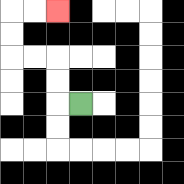{'start': '[3, 4]', 'end': '[2, 0]', 'path_directions': 'L,U,U,L,L,U,U,R,R', 'path_coordinates': '[[3, 4], [2, 4], [2, 3], [2, 2], [1, 2], [0, 2], [0, 1], [0, 0], [1, 0], [2, 0]]'}